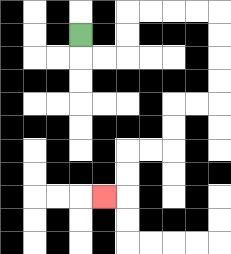{'start': '[3, 1]', 'end': '[4, 8]', 'path_directions': 'D,R,R,U,U,R,R,R,R,D,D,D,D,L,L,D,D,L,L,D,D,L', 'path_coordinates': '[[3, 1], [3, 2], [4, 2], [5, 2], [5, 1], [5, 0], [6, 0], [7, 0], [8, 0], [9, 0], [9, 1], [9, 2], [9, 3], [9, 4], [8, 4], [7, 4], [7, 5], [7, 6], [6, 6], [5, 6], [5, 7], [5, 8], [4, 8]]'}